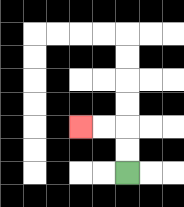{'start': '[5, 7]', 'end': '[3, 5]', 'path_directions': 'U,U,L,L', 'path_coordinates': '[[5, 7], [5, 6], [5, 5], [4, 5], [3, 5]]'}